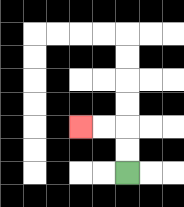{'start': '[5, 7]', 'end': '[3, 5]', 'path_directions': 'U,U,L,L', 'path_coordinates': '[[5, 7], [5, 6], [5, 5], [4, 5], [3, 5]]'}